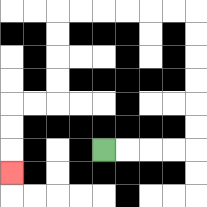{'start': '[4, 6]', 'end': '[0, 7]', 'path_directions': 'R,R,R,R,U,U,U,U,U,U,L,L,L,L,L,L,D,D,D,D,L,L,D,D,D', 'path_coordinates': '[[4, 6], [5, 6], [6, 6], [7, 6], [8, 6], [8, 5], [8, 4], [8, 3], [8, 2], [8, 1], [8, 0], [7, 0], [6, 0], [5, 0], [4, 0], [3, 0], [2, 0], [2, 1], [2, 2], [2, 3], [2, 4], [1, 4], [0, 4], [0, 5], [0, 6], [0, 7]]'}